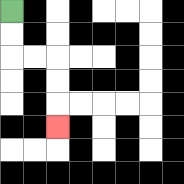{'start': '[0, 0]', 'end': '[2, 5]', 'path_directions': 'D,D,R,R,D,D,D', 'path_coordinates': '[[0, 0], [0, 1], [0, 2], [1, 2], [2, 2], [2, 3], [2, 4], [2, 5]]'}